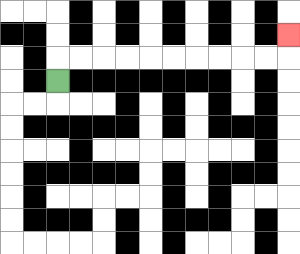{'start': '[2, 3]', 'end': '[12, 1]', 'path_directions': 'U,R,R,R,R,R,R,R,R,R,R,U', 'path_coordinates': '[[2, 3], [2, 2], [3, 2], [4, 2], [5, 2], [6, 2], [7, 2], [8, 2], [9, 2], [10, 2], [11, 2], [12, 2], [12, 1]]'}